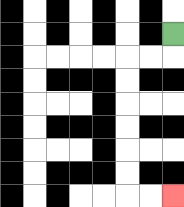{'start': '[7, 1]', 'end': '[7, 8]', 'path_directions': 'D,L,L,D,D,D,D,D,D,R,R', 'path_coordinates': '[[7, 1], [7, 2], [6, 2], [5, 2], [5, 3], [5, 4], [5, 5], [5, 6], [5, 7], [5, 8], [6, 8], [7, 8]]'}